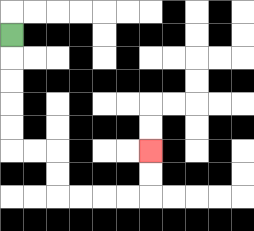{'start': '[0, 1]', 'end': '[6, 6]', 'path_directions': 'D,D,D,D,D,R,R,D,D,R,R,R,R,U,U', 'path_coordinates': '[[0, 1], [0, 2], [0, 3], [0, 4], [0, 5], [0, 6], [1, 6], [2, 6], [2, 7], [2, 8], [3, 8], [4, 8], [5, 8], [6, 8], [6, 7], [6, 6]]'}